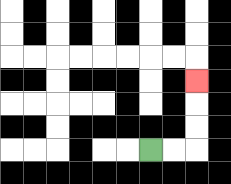{'start': '[6, 6]', 'end': '[8, 3]', 'path_directions': 'R,R,U,U,U', 'path_coordinates': '[[6, 6], [7, 6], [8, 6], [8, 5], [8, 4], [8, 3]]'}